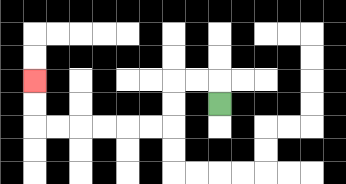{'start': '[9, 4]', 'end': '[1, 3]', 'path_directions': 'U,L,L,D,D,L,L,L,L,L,L,U,U', 'path_coordinates': '[[9, 4], [9, 3], [8, 3], [7, 3], [7, 4], [7, 5], [6, 5], [5, 5], [4, 5], [3, 5], [2, 5], [1, 5], [1, 4], [1, 3]]'}